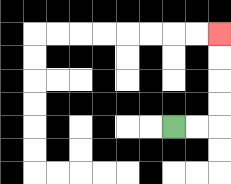{'start': '[7, 5]', 'end': '[9, 1]', 'path_directions': 'R,R,U,U,U,U', 'path_coordinates': '[[7, 5], [8, 5], [9, 5], [9, 4], [9, 3], [9, 2], [9, 1]]'}